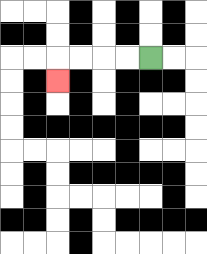{'start': '[6, 2]', 'end': '[2, 3]', 'path_directions': 'L,L,L,L,D', 'path_coordinates': '[[6, 2], [5, 2], [4, 2], [3, 2], [2, 2], [2, 3]]'}